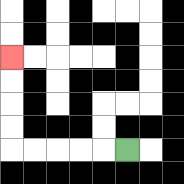{'start': '[5, 6]', 'end': '[0, 2]', 'path_directions': 'L,L,L,L,L,U,U,U,U', 'path_coordinates': '[[5, 6], [4, 6], [3, 6], [2, 6], [1, 6], [0, 6], [0, 5], [0, 4], [0, 3], [0, 2]]'}